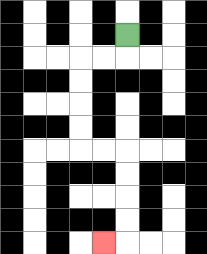{'start': '[5, 1]', 'end': '[4, 10]', 'path_directions': 'D,L,L,D,D,D,D,R,R,D,D,D,D,L', 'path_coordinates': '[[5, 1], [5, 2], [4, 2], [3, 2], [3, 3], [3, 4], [3, 5], [3, 6], [4, 6], [5, 6], [5, 7], [5, 8], [5, 9], [5, 10], [4, 10]]'}